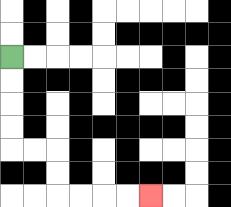{'start': '[0, 2]', 'end': '[6, 8]', 'path_directions': 'D,D,D,D,R,R,D,D,R,R,R,R', 'path_coordinates': '[[0, 2], [0, 3], [0, 4], [0, 5], [0, 6], [1, 6], [2, 6], [2, 7], [2, 8], [3, 8], [4, 8], [5, 8], [6, 8]]'}